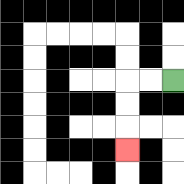{'start': '[7, 3]', 'end': '[5, 6]', 'path_directions': 'L,L,D,D,D', 'path_coordinates': '[[7, 3], [6, 3], [5, 3], [5, 4], [5, 5], [5, 6]]'}